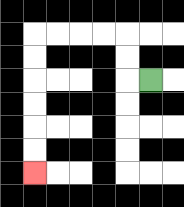{'start': '[6, 3]', 'end': '[1, 7]', 'path_directions': 'L,U,U,L,L,L,L,D,D,D,D,D,D', 'path_coordinates': '[[6, 3], [5, 3], [5, 2], [5, 1], [4, 1], [3, 1], [2, 1], [1, 1], [1, 2], [1, 3], [1, 4], [1, 5], [1, 6], [1, 7]]'}